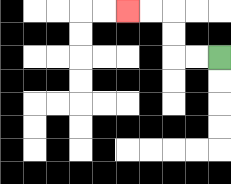{'start': '[9, 2]', 'end': '[5, 0]', 'path_directions': 'L,L,U,U,L,L', 'path_coordinates': '[[9, 2], [8, 2], [7, 2], [7, 1], [7, 0], [6, 0], [5, 0]]'}